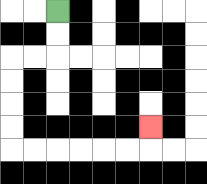{'start': '[2, 0]', 'end': '[6, 5]', 'path_directions': 'D,D,L,L,D,D,D,D,R,R,R,R,R,R,U', 'path_coordinates': '[[2, 0], [2, 1], [2, 2], [1, 2], [0, 2], [0, 3], [0, 4], [0, 5], [0, 6], [1, 6], [2, 6], [3, 6], [4, 6], [5, 6], [6, 6], [6, 5]]'}